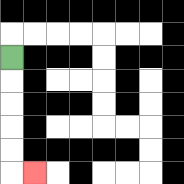{'start': '[0, 2]', 'end': '[1, 7]', 'path_directions': 'D,D,D,D,D,R', 'path_coordinates': '[[0, 2], [0, 3], [0, 4], [0, 5], [0, 6], [0, 7], [1, 7]]'}